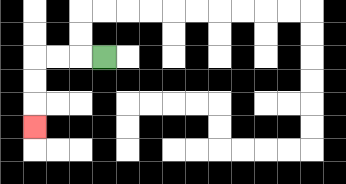{'start': '[4, 2]', 'end': '[1, 5]', 'path_directions': 'L,L,L,D,D,D', 'path_coordinates': '[[4, 2], [3, 2], [2, 2], [1, 2], [1, 3], [1, 4], [1, 5]]'}